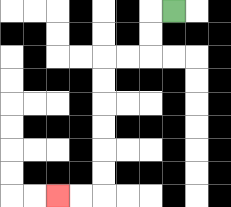{'start': '[7, 0]', 'end': '[2, 8]', 'path_directions': 'L,D,D,L,L,D,D,D,D,D,D,L,L', 'path_coordinates': '[[7, 0], [6, 0], [6, 1], [6, 2], [5, 2], [4, 2], [4, 3], [4, 4], [4, 5], [4, 6], [4, 7], [4, 8], [3, 8], [2, 8]]'}